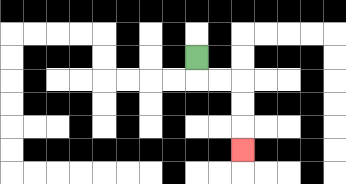{'start': '[8, 2]', 'end': '[10, 6]', 'path_directions': 'D,R,R,D,D,D', 'path_coordinates': '[[8, 2], [8, 3], [9, 3], [10, 3], [10, 4], [10, 5], [10, 6]]'}